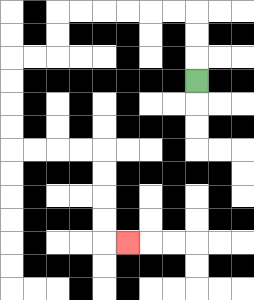{'start': '[8, 3]', 'end': '[5, 10]', 'path_directions': 'U,U,U,L,L,L,L,L,L,D,D,L,L,D,D,D,D,R,R,R,R,D,D,D,D,R', 'path_coordinates': '[[8, 3], [8, 2], [8, 1], [8, 0], [7, 0], [6, 0], [5, 0], [4, 0], [3, 0], [2, 0], [2, 1], [2, 2], [1, 2], [0, 2], [0, 3], [0, 4], [0, 5], [0, 6], [1, 6], [2, 6], [3, 6], [4, 6], [4, 7], [4, 8], [4, 9], [4, 10], [5, 10]]'}